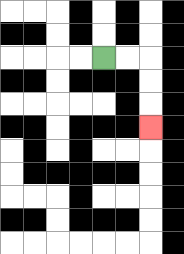{'start': '[4, 2]', 'end': '[6, 5]', 'path_directions': 'R,R,D,D,D', 'path_coordinates': '[[4, 2], [5, 2], [6, 2], [6, 3], [6, 4], [6, 5]]'}